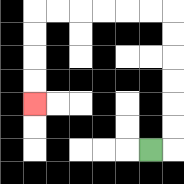{'start': '[6, 6]', 'end': '[1, 4]', 'path_directions': 'R,U,U,U,U,U,U,L,L,L,L,L,L,D,D,D,D', 'path_coordinates': '[[6, 6], [7, 6], [7, 5], [7, 4], [7, 3], [7, 2], [7, 1], [7, 0], [6, 0], [5, 0], [4, 0], [3, 0], [2, 0], [1, 0], [1, 1], [1, 2], [1, 3], [1, 4]]'}